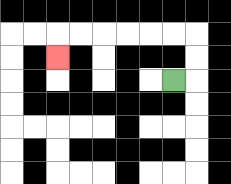{'start': '[7, 3]', 'end': '[2, 2]', 'path_directions': 'R,U,U,L,L,L,L,L,L,D', 'path_coordinates': '[[7, 3], [8, 3], [8, 2], [8, 1], [7, 1], [6, 1], [5, 1], [4, 1], [3, 1], [2, 1], [2, 2]]'}